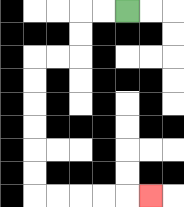{'start': '[5, 0]', 'end': '[6, 8]', 'path_directions': 'L,L,D,D,L,L,D,D,D,D,D,D,R,R,R,R,R', 'path_coordinates': '[[5, 0], [4, 0], [3, 0], [3, 1], [3, 2], [2, 2], [1, 2], [1, 3], [1, 4], [1, 5], [1, 6], [1, 7], [1, 8], [2, 8], [3, 8], [4, 8], [5, 8], [6, 8]]'}